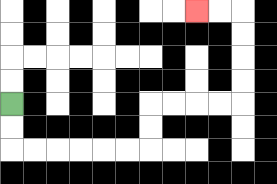{'start': '[0, 4]', 'end': '[8, 0]', 'path_directions': 'D,D,R,R,R,R,R,R,U,U,R,R,R,R,U,U,U,U,L,L', 'path_coordinates': '[[0, 4], [0, 5], [0, 6], [1, 6], [2, 6], [3, 6], [4, 6], [5, 6], [6, 6], [6, 5], [6, 4], [7, 4], [8, 4], [9, 4], [10, 4], [10, 3], [10, 2], [10, 1], [10, 0], [9, 0], [8, 0]]'}